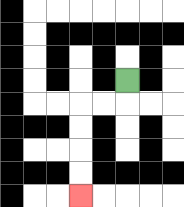{'start': '[5, 3]', 'end': '[3, 8]', 'path_directions': 'D,L,L,D,D,D,D', 'path_coordinates': '[[5, 3], [5, 4], [4, 4], [3, 4], [3, 5], [3, 6], [3, 7], [3, 8]]'}